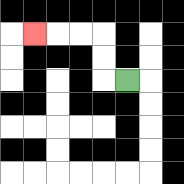{'start': '[5, 3]', 'end': '[1, 1]', 'path_directions': 'L,U,U,L,L,L', 'path_coordinates': '[[5, 3], [4, 3], [4, 2], [4, 1], [3, 1], [2, 1], [1, 1]]'}